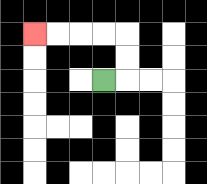{'start': '[4, 3]', 'end': '[1, 1]', 'path_directions': 'R,U,U,L,L,L,L', 'path_coordinates': '[[4, 3], [5, 3], [5, 2], [5, 1], [4, 1], [3, 1], [2, 1], [1, 1]]'}